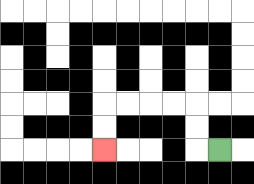{'start': '[9, 6]', 'end': '[4, 6]', 'path_directions': 'L,U,U,L,L,L,L,D,D', 'path_coordinates': '[[9, 6], [8, 6], [8, 5], [8, 4], [7, 4], [6, 4], [5, 4], [4, 4], [4, 5], [4, 6]]'}